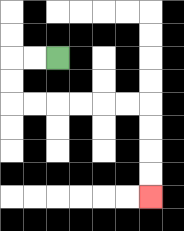{'start': '[2, 2]', 'end': '[6, 8]', 'path_directions': 'L,L,D,D,R,R,R,R,R,R,D,D,D,D', 'path_coordinates': '[[2, 2], [1, 2], [0, 2], [0, 3], [0, 4], [1, 4], [2, 4], [3, 4], [4, 4], [5, 4], [6, 4], [6, 5], [6, 6], [6, 7], [6, 8]]'}